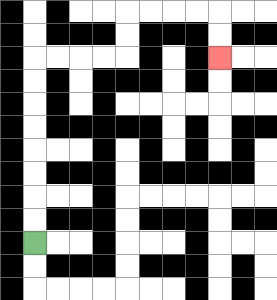{'start': '[1, 10]', 'end': '[9, 2]', 'path_directions': 'U,U,U,U,U,U,U,U,R,R,R,R,U,U,R,R,R,R,D,D', 'path_coordinates': '[[1, 10], [1, 9], [1, 8], [1, 7], [1, 6], [1, 5], [1, 4], [1, 3], [1, 2], [2, 2], [3, 2], [4, 2], [5, 2], [5, 1], [5, 0], [6, 0], [7, 0], [8, 0], [9, 0], [9, 1], [9, 2]]'}